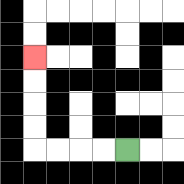{'start': '[5, 6]', 'end': '[1, 2]', 'path_directions': 'L,L,L,L,U,U,U,U', 'path_coordinates': '[[5, 6], [4, 6], [3, 6], [2, 6], [1, 6], [1, 5], [1, 4], [1, 3], [1, 2]]'}